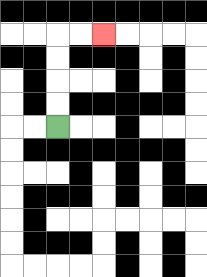{'start': '[2, 5]', 'end': '[4, 1]', 'path_directions': 'U,U,U,U,R,R', 'path_coordinates': '[[2, 5], [2, 4], [2, 3], [2, 2], [2, 1], [3, 1], [4, 1]]'}